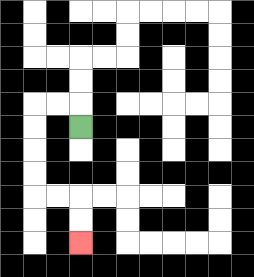{'start': '[3, 5]', 'end': '[3, 10]', 'path_directions': 'U,L,L,D,D,D,D,R,R,D,D', 'path_coordinates': '[[3, 5], [3, 4], [2, 4], [1, 4], [1, 5], [1, 6], [1, 7], [1, 8], [2, 8], [3, 8], [3, 9], [3, 10]]'}